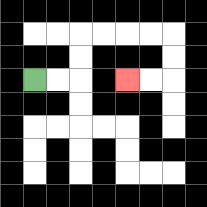{'start': '[1, 3]', 'end': '[5, 3]', 'path_directions': 'R,R,U,U,R,R,R,R,D,D,L,L', 'path_coordinates': '[[1, 3], [2, 3], [3, 3], [3, 2], [3, 1], [4, 1], [5, 1], [6, 1], [7, 1], [7, 2], [7, 3], [6, 3], [5, 3]]'}